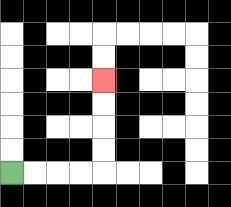{'start': '[0, 7]', 'end': '[4, 3]', 'path_directions': 'R,R,R,R,U,U,U,U', 'path_coordinates': '[[0, 7], [1, 7], [2, 7], [3, 7], [4, 7], [4, 6], [4, 5], [4, 4], [4, 3]]'}